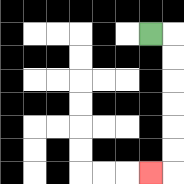{'start': '[6, 1]', 'end': '[6, 7]', 'path_directions': 'R,D,D,D,D,D,D,L', 'path_coordinates': '[[6, 1], [7, 1], [7, 2], [7, 3], [7, 4], [7, 5], [7, 6], [7, 7], [6, 7]]'}